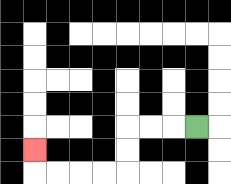{'start': '[8, 5]', 'end': '[1, 6]', 'path_directions': 'L,L,L,D,D,L,L,L,L,U', 'path_coordinates': '[[8, 5], [7, 5], [6, 5], [5, 5], [5, 6], [5, 7], [4, 7], [3, 7], [2, 7], [1, 7], [1, 6]]'}